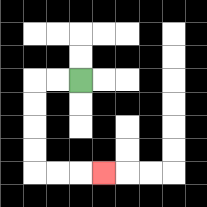{'start': '[3, 3]', 'end': '[4, 7]', 'path_directions': 'L,L,D,D,D,D,R,R,R', 'path_coordinates': '[[3, 3], [2, 3], [1, 3], [1, 4], [1, 5], [1, 6], [1, 7], [2, 7], [3, 7], [4, 7]]'}